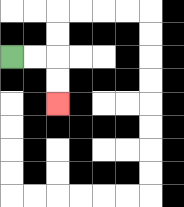{'start': '[0, 2]', 'end': '[2, 4]', 'path_directions': 'R,R,D,D', 'path_coordinates': '[[0, 2], [1, 2], [2, 2], [2, 3], [2, 4]]'}